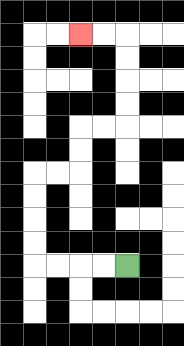{'start': '[5, 11]', 'end': '[3, 1]', 'path_directions': 'L,L,L,L,U,U,U,U,R,R,U,U,R,R,U,U,U,U,L,L', 'path_coordinates': '[[5, 11], [4, 11], [3, 11], [2, 11], [1, 11], [1, 10], [1, 9], [1, 8], [1, 7], [2, 7], [3, 7], [3, 6], [3, 5], [4, 5], [5, 5], [5, 4], [5, 3], [5, 2], [5, 1], [4, 1], [3, 1]]'}